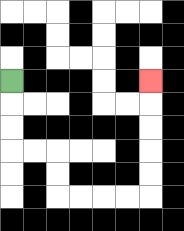{'start': '[0, 3]', 'end': '[6, 3]', 'path_directions': 'D,D,D,R,R,D,D,R,R,R,R,U,U,U,U,U', 'path_coordinates': '[[0, 3], [0, 4], [0, 5], [0, 6], [1, 6], [2, 6], [2, 7], [2, 8], [3, 8], [4, 8], [5, 8], [6, 8], [6, 7], [6, 6], [6, 5], [6, 4], [6, 3]]'}